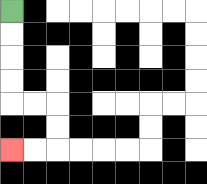{'start': '[0, 0]', 'end': '[0, 6]', 'path_directions': 'D,D,D,D,R,R,D,D,L,L', 'path_coordinates': '[[0, 0], [0, 1], [0, 2], [0, 3], [0, 4], [1, 4], [2, 4], [2, 5], [2, 6], [1, 6], [0, 6]]'}